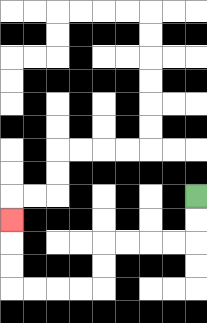{'start': '[8, 8]', 'end': '[0, 9]', 'path_directions': 'D,D,L,L,L,L,D,D,L,L,L,L,U,U,U', 'path_coordinates': '[[8, 8], [8, 9], [8, 10], [7, 10], [6, 10], [5, 10], [4, 10], [4, 11], [4, 12], [3, 12], [2, 12], [1, 12], [0, 12], [0, 11], [0, 10], [0, 9]]'}